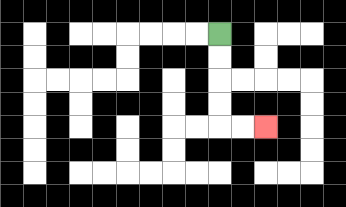{'start': '[9, 1]', 'end': '[11, 5]', 'path_directions': 'D,D,D,D,R,R', 'path_coordinates': '[[9, 1], [9, 2], [9, 3], [9, 4], [9, 5], [10, 5], [11, 5]]'}